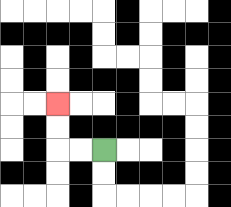{'start': '[4, 6]', 'end': '[2, 4]', 'path_directions': 'L,L,U,U', 'path_coordinates': '[[4, 6], [3, 6], [2, 6], [2, 5], [2, 4]]'}